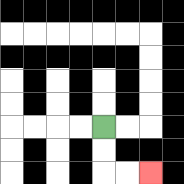{'start': '[4, 5]', 'end': '[6, 7]', 'path_directions': 'D,D,R,R', 'path_coordinates': '[[4, 5], [4, 6], [4, 7], [5, 7], [6, 7]]'}